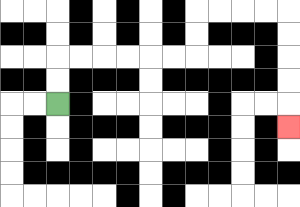{'start': '[2, 4]', 'end': '[12, 5]', 'path_directions': 'U,U,R,R,R,R,R,R,U,U,R,R,R,R,D,D,D,D,D', 'path_coordinates': '[[2, 4], [2, 3], [2, 2], [3, 2], [4, 2], [5, 2], [6, 2], [7, 2], [8, 2], [8, 1], [8, 0], [9, 0], [10, 0], [11, 0], [12, 0], [12, 1], [12, 2], [12, 3], [12, 4], [12, 5]]'}